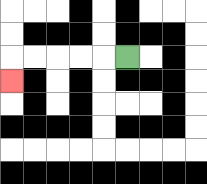{'start': '[5, 2]', 'end': '[0, 3]', 'path_directions': 'L,L,L,L,L,D', 'path_coordinates': '[[5, 2], [4, 2], [3, 2], [2, 2], [1, 2], [0, 2], [0, 3]]'}